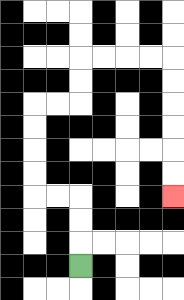{'start': '[3, 11]', 'end': '[7, 8]', 'path_directions': 'U,U,U,L,L,U,U,U,U,R,R,U,U,R,R,R,R,D,D,D,D,D,D', 'path_coordinates': '[[3, 11], [3, 10], [3, 9], [3, 8], [2, 8], [1, 8], [1, 7], [1, 6], [1, 5], [1, 4], [2, 4], [3, 4], [3, 3], [3, 2], [4, 2], [5, 2], [6, 2], [7, 2], [7, 3], [7, 4], [7, 5], [7, 6], [7, 7], [7, 8]]'}